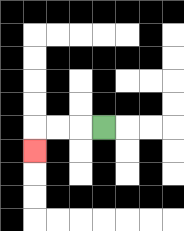{'start': '[4, 5]', 'end': '[1, 6]', 'path_directions': 'L,L,L,D', 'path_coordinates': '[[4, 5], [3, 5], [2, 5], [1, 5], [1, 6]]'}